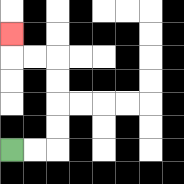{'start': '[0, 6]', 'end': '[0, 1]', 'path_directions': 'R,R,U,U,U,U,L,L,U', 'path_coordinates': '[[0, 6], [1, 6], [2, 6], [2, 5], [2, 4], [2, 3], [2, 2], [1, 2], [0, 2], [0, 1]]'}